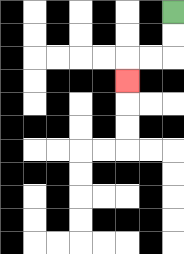{'start': '[7, 0]', 'end': '[5, 3]', 'path_directions': 'D,D,L,L,D', 'path_coordinates': '[[7, 0], [7, 1], [7, 2], [6, 2], [5, 2], [5, 3]]'}